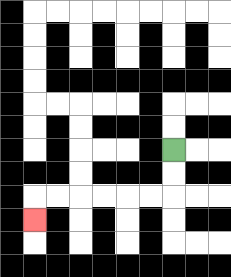{'start': '[7, 6]', 'end': '[1, 9]', 'path_directions': 'D,D,L,L,L,L,L,L,D', 'path_coordinates': '[[7, 6], [7, 7], [7, 8], [6, 8], [5, 8], [4, 8], [3, 8], [2, 8], [1, 8], [1, 9]]'}